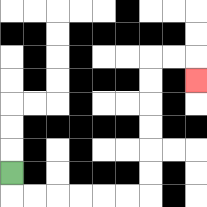{'start': '[0, 7]', 'end': '[8, 3]', 'path_directions': 'D,R,R,R,R,R,R,U,U,U,U,U,U,R,R,D', 'path_coordinates': '[[0, 7], [0, 8], [1, 8], [2, 8], [3, 8], [4, 8], [5, 8], [6, 8], [6, 7], [6, 6], [6, 5], [6, 4], [6, 3], [6, 2], [7, 2], [8, 2], [8, 3]]'}